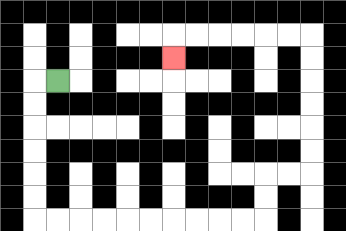{'start': '[2, 3]', 'end': '[7, 2]', 'path_directions': 'L,D,D,D,D,D,D,R,R,R,R,R,R,R,R,R,R,U,U,R,R,U,U,U,U,U,U,L,L,L,L,L,L,D', 'path_coordinates': '[[2, 3], [1, 3], [1, 4], [1, 5], [1, 6], [1, 7], [1, 8], [1, 9], [2, 9], [3, 9], [4, 9], [5, 9], [6, 9], [7, 9], [8, 9], [9, 9], [10, 9], [11, 9], [11, 8], [11, 7], [12, 7], [13, 7], [13, 6], [13, 5], [13, 4], [13, 3], [13, 2], [13, 1], [12, 1], [11, 1], [10, 1], [9, 1], [8, 1], [7, 1], [7, 2]]'}